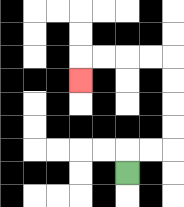{'start': '[5, 7]', 'end': '[3, 3]', 'path_directions': 'U,R,R,U,U,U,U,L,L,L,L,D', 'path_coordinates': '[[5, 7], [5, 6], [6, 6], [7, 6], [7, 5], [7, 4], [7, 3], [7, 2], [6, 2], [5, 2], [4, 2], [3, 2], [3, 3]]'}